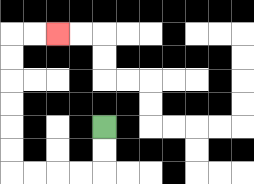{'start': '[4, 5]', 'end': '[2, 1]', 'path_directions': 'D,D,L,L,L,L,U,U,U,U,U,U,R,R', 'path_coordinates': '[[4, 5], [4, 6], [4, 7], [3, 7], [2, 7], [1, 7], [0, 7], [0, 6], [0, 5], [0, 4], [0, 3], [0, 2], [0, 1], [1, 1], [2, 1]]'}